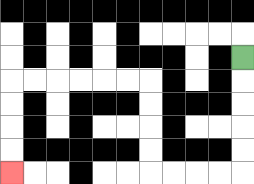{'start': '[10, 2]', 'end': '[0, 7]', 'path_directions': 'D,D,D,D,D,L,L,L,L,U,U,U,U,L,L,L,L,L,L,D,D,D,D', 'path_coordinates': '[[10, 2], [10, 3], [10, 4], [10, 5], [10, 6], [10, 7], [9, 7], [8, 7], [7, 7], [6, 7], [6, 6], [6, 5], [6, 4], [6, 3], [5, 3], [4, 3], [3, 3], [2, 3], [1, 3], [0, 3], [0, 4], [0, 5], [0, 6], [0, 7]]'}